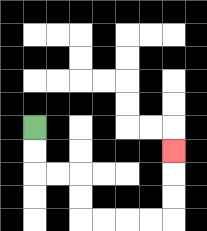{'start': '[1, 5]', 'end': '[7, 6]', 'path_directions': 'D,D,R,R,D,D,R,R,R,R,U,U,U', 'path_coordinates': '[[1, 5], [1, 6], [1, 7], [2, 7], [3, 7], [3, 8], [3, 9], [4, 9], [5, 9], [6, 9], [7, 9], [7, 8], [7, 7], [7, 6]]'}